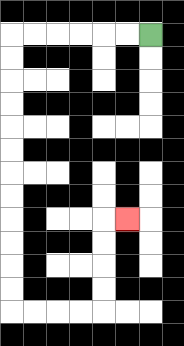{'start': '[6, 1]', 'end': '[5, 9]', 'path_directions': 'L,L,L,L,L,L,D,D,D,D,D,D,D,D,D,D,D,D,R,R,R,R,U,U,U,U,R', 'path_coordinates': '[[6, 1], [5, 1], [4, 1], [3, 1], [2, 1], [1, 1], [0, 1], [0, 2], [0, 3], [0, 4], [0, 5], [0, 6], [0, 7], [0, 8], [0, 9], [0, 10], [0, 11], [0, 12], [0, 13], [1, 13], [2, 13], [3, 13], [4, 13], [4, 12], [4, 11], [4, 10], [4, 9], [5, 9]]'}